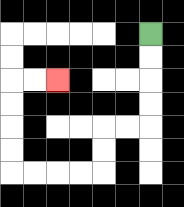{'start': '[6, 1]', 'end': '[2, 3]', 'path_directions': 'D,D,D,D,L,L,D,D,L,L,L,L,U,U,U,U,R,R', 'path_coordinates': '[[6, 1], [6, 2], [6, 3], [6, 4], [6, 5], [5, 5], [4, 5], [4, 6], [4, 7], [3, 7], [2, 7], [1, 7], [0, 7], [0, 6], [0, 5], [0, 4], [0, 3], [1, 3], [2, 3]]'}